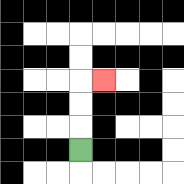{'start': '[3, 6]', 'end': '[4, 3]', 'path_directions': 'U,U,U,R', 'path_coordinates': '[[3, 6], [3, 5], [3, 4], [3, 3], [4, 3]]'}